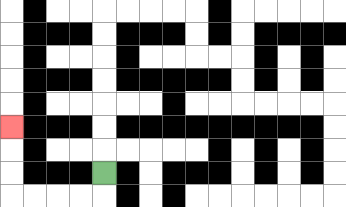{'start': '[4, 7]', 'end': '[0, 5]', 'path_directions': 'D,L,L,L,L,U,U,U', 'path_coordinates': '[[4, 7], [4, 8], [3, 8], [2, 8], [1, 8], [0, 8], [0, 7], [0, 6], [0, 5]]'}